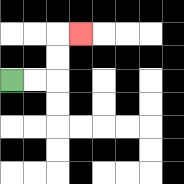{'start': '[0, 3]', 'end': '[3, 1]', 'path_directions': 'R,R,U,U,R', 'path_coordinates': '[[0, 3], [1, 3], [2, 3], [2, 2], [2, 1], [3, 1]]'}